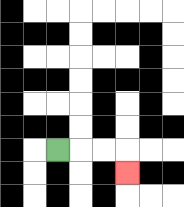{'start': '[2, 6]', 'end': '[5, 7]', 'path_directions': 'R,R,R,D', 'path_coordinates': '[[2, 6], [3, 6], [4, 6], [5, 6], [5, 7]]'}